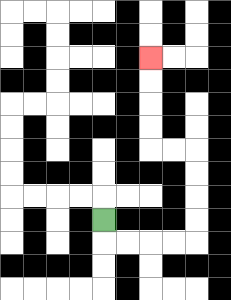{'start': '[4, 9]', 'end': '[6, 2]', 'path_directions': 'D,R,R,R,R,U,U,U,U,L,L,U,U,U,U', 'path_coordinates': '[[4, 9], [4, 10], [5, 10], [6, 10], [7, 10], [8, 10], [8, 9], [8, 8], [8, 7], [8, 6], [7, 6], [6, 6], [6, 5], [6, 4], [6, 3], [6, 2]]'}